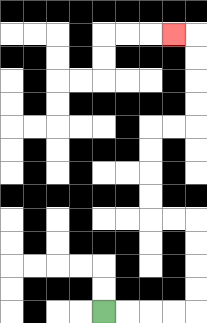{'start': '[4, 13]', 'end': '[7, 1]', 'path_directions': 'R,R,R,R,U,U,U,U,L,L,U,U,U,U,R,R,U,U,U,U,L', 'path_coordinates': '[[4, 13], [5, 13], [6, 13], [7, 13], [8, 13], [8, 12], [8, 11], [8, 10], [8, 9], [7, 9], [6, 9], [6, 8], [6, 7], [6, 6], [6, 5], [7, 5], [8, 5], [8, 4], [8, 3], [8, 2], [8, 1], [7, 1]]'}